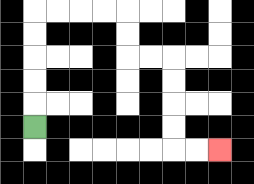{'start': '[1, 5]', 'end': '[9, 6]', 'path_directions': 'U,U,U,U,U,R,R,R,R,D,D,R,R,D,D,D,D,R,R', 'path_coordinates': '[[1, 5], [1, 4], [1, 3], [1, 2], [1, 1], [1, 0], [2, 0], [3, 0], [4, 0], [5, 0], [5, 1], [5, 2], [6, 2], [7, 2], [7, 3], [7, 4], [7, 5], [7, 6], [8, 6], [9, 6]]'}